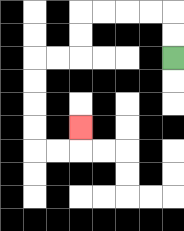{'start': '[7, 2]', 'end': '[3, 5]', 'path_directions': 'U,U,L,L,L,L,D,D,L,L,D,D,D,D,R,R,U', 'path_coordinates': '[[7, 2], [7, 1], [7, 0], [6, 0], [5, 0], [4, 0], [3, 0], [3, 1], [3, 2], [2, 2], [1, 2], [1, 3], [1, 4], [1, 5], [1, 6], [2, 6], [3, 6], [3, 5]]'}